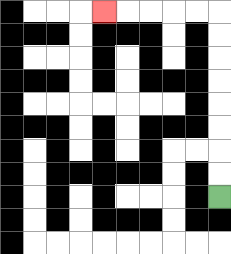{'start': '[9, 8]', 'end': '[4, 0]', 'path_directions': 'U,U,U,U,U,U,U,U,L,L,L,L,L', 'path_coordinates': '[[9, 8], [9, 7], [9, 6], [9, 5], [9, 4], [9, 3], [9, 2], [9, 1], [9, 0], [8, 0], [7, 0], [6, 0], [5, 0], [4, 0]]'}